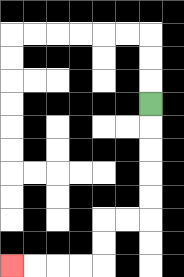{'start': '[6, 4]', 'end': '[0, 11]', 'path_directions': 'D,D,D,D,D,L,L,D,D,L,L,L,L', 'path_coordinates': '[[6, 4], [6, 5], [6, 6], [6, 7], [6, 8], [6, 9], [5, 9], [4, 9], [4, 10], [4, 11], [3, 11], [2, 11], [1, 11], [0, 11]]'}